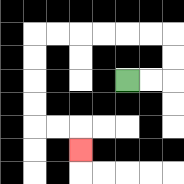{'start': '[5, 3]', 'end': '[3, 6]', 'path_directions': 'R,R,U,U,L,L,L,L,L,L,D,D,D,D,R,R,D', 'path_coordinates': '[[5, 3], [6, 3], [7, 3], [7, 2], [7, 1], [6, 1], [5, 1], [4, 1], [3, 1], [2, 1], [1, 1], [1, 2], [1, 3], [1, 4], [1, 5], [2, 5], [3, 5], [3, 6]]'}